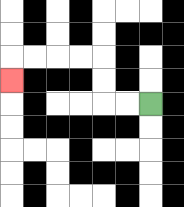{'start': '[6, 4]', 'end': '[0, 3]', 'path_directions': 'L,L,U,U,L,L,L,L,D', 'path_coordinates': '[[6, 4], [5, 4], [4, 4], [4, 3], [4, 2], [3, 2], [2, 2], [1, 2], [0, 2], [0, 3]]'}